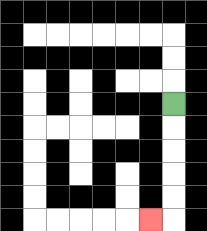{'start': '[7, 4]', 'end': '[6, 9]', 'path_directions': 'D,D,D,D,D,L', 'path_coordinates': '[[7, 4], [7, 5], [7, 6], [7, 7], [7, 8], [7, 9], [6, 9]]'}